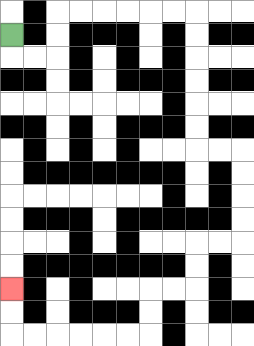{'start': '[0, 1]', 'end': '[0, 12]', 'path_directions': 'D,R,R,U,U,R,R,R,R,R,R,D,D,D,D,D,D,R,R,D,D,D,D,L,L,D,D,L,L,D,D,L,L,L,L,L,L,U,U', 'path_coordinates': '[[0, 1], [0, 2], [1, 2], [2, 2], [2, 1], [2, 0], [3, 0], [4, 0], [5, 0], [6, 0], [7, 0], [8, 0], [8, 1], [8, 2], [8, 3], [8, 4], [8, 5], [8, 6], [9, 6], [10, 6], [10, 7], [10, 8], [10, 9], [10, 10], [9, 10], [8, 10], [8, 11], [8, 12], [7, 12], [6, 12], [6, 13], [6, 14], [5, 14], [4, 14], [3, 14], [2, 14], [1, 14], [0, 14], [0, 13], [0, 12]]'}